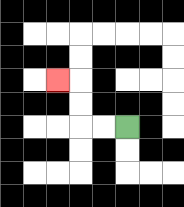{'start': '[5, 5]', 'end': '[2, 3]', 'path_directions': 'L,L,U,U,L', 'path_coordinates': '[[5, 5], [4, 5], [3, 5], [3, 4], [3, 3], [2, 3]]'}